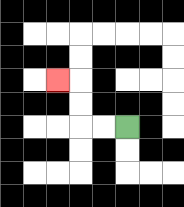{'start': '[5, 5]', 'end': '[2, 3]', 'path_directions': 'L,L,U,U,L', 'path_coordinates': '[[5, 5], [4, 5], [3, 5], [3, 4], [3, 3], [2, 3]]'}